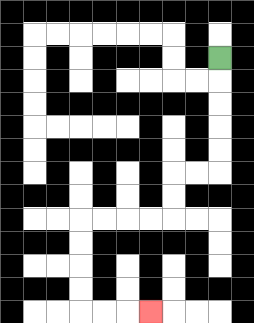{'start': '[9, 2]', 'end': '[6, 13]', 'path_directions': 'D,D,D,D,D,L,L,D,D,L,L,L,L,D,D,D,D,R,R,R', 'path_coordinates': '[[9, 2], [9, 3], [9, 4], [9, 5], [9, 6], [9, 7], [8, 7], [7, 7], [7, 8], [7, 9], [6, 9], [5, 9], [4, 9], [3, 9], [3, 10], [3, 11], [3, 12], [3, 13], [4, 13], [5, 13], [6, 13]]'}